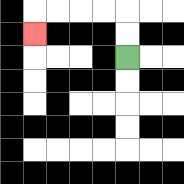{'start': '[5, 2]', 'end': '[1, 1]', 'path_directions': 'U,U,L,L,L,L,D', 'path_coordinates': '[[5, 2], [5, 1], [5, 0], [4, 0], [3, 0], [2, 0], [1, 0], [1, 1]]'}